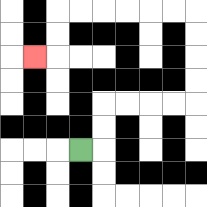{'start': '[3, 6]', 'end': '[1, 2]', 'path_directions': 'R,U,U,R,R,R,R,U,U,U,U,L,L,L,L,L,L,D,D,L', 'path_coordinates': '[[3, 6], [4, 6], [4, 5], [4, 4], [5, 4], [6, 4], [7, 4], [8, 4], [8, 3], [8, 2], [8, 1], [8, 0], [7, 0], [6, 0], [5, 0], [4, 0], [3, 0], [2, 0], [2, 1], [2, 2], [1, 2]]'}